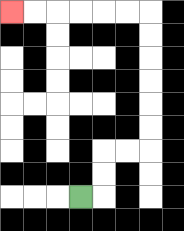{'start': '[3, 8]', 'end': '[0, 0]', 'path_directions': 'R,U,U,R,R,U,U,U,U,U,U,L,L,L,L,L,L', 'path_coordinates': '[[3, 8], [4, 8], [4, 7], [4, 6], [5, 6], [6, 6], [6, 5], [6, 4], [6, 3], [6, 2], [6, 1], [6, 0], [5, 0], [4, 0], [3, 0], [2, 0], [1, 0], [0, 0]]'}